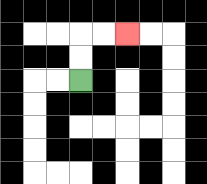{'start': '[3, 3]', 'end': '[5, 1]', 'path_directions': 'U,U,R,R', 'path_coordinates': '[[3, 3], [3, 2], [3, 1], [4, 1], [5, 1]]'}